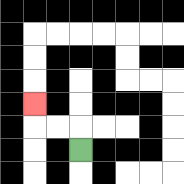{'start': '[3, 6]', 'end': '[1, 4]', 'path_directions': 'U,L,L,U', 'path_coordinates': '[[3, 6], [3, 5], [2, 5], [1, 5], [1, 4]]'}